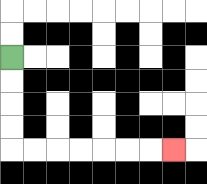{'start': '[0, 2]', 'end': '[7, 6]', 'path_directions': 'D,D,D,D,R,R,R,R,R,R,R', 'path_coordinates': '[[0, 2], [0, 3], [0, 4], [0, 5], [0, 6], [1, 6], [2, 6], [3, 6], [4, 6], [5, 6], [6, 6], [7, 6]]'}